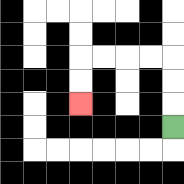{'start': '[7, 5]', 'end': '[3, 4]', 'path_directions': 'U,U,U,L,L,L,L,D,D', 'path_coordinates': '[[7, 5], [7, 4], [7, 3], [7, 2], [6, 2], [5, 2], [4, 2], [3, 2], [3, 3], [3, 4]]'}